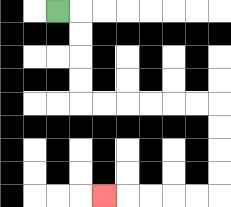{'start': '[2, 0]', 'end': '[4, 8]', 'path_directions': 'R,D,D,D,D,R,R,R,R,R,R,D,D,D,D,L,L,L,L,L', 'path_coordinates': '[[2, 0], [3, 0], [3, 1], [3, 2], [3, 3], [3, 4], [4, 4], [5, 4], [6, 4], [7, 4], [8, 4], [9, 4], [9, 5], [9, 6], [9, 7], [9, 8], [8, 8], [7, 8], [6, 8], [5, 8], [4, 8]]'}